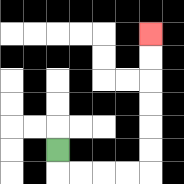{'start': '[2, 6]', 'end': '[6, 1]', 'path_directions': 'D,R,R,R,R,U,U,U,U,U,U', 'path_coordinates': '[[2, 6], [2, 7], [3, 7], [4, 7], [5, 7], [6, 7], [6, 6], [6, 5], [6, 4], [6, 3], [6, 2], [6, 1]]'}